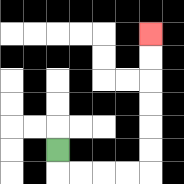{'start': '[2, 6]', 'end': '[6, 1]', 'path_directions': 'D,R,R,R,R,U,U,U,U,U,U', 'path_coordinates': '[[2, 6], [2, 7], [3, 7], [4, 7], [5, 7], [6, 7], [6, 6], [6, 5], [6, 4], [6, 3], [6, 2], [6, 1]]'}